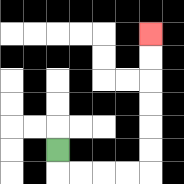{'start': '[2, 6]', 'end': '[6, 1]', 'path_directions': 'D,R,R,R,R,U,U,U,U,U,U', 'path_coordinates': '[[2, 6], [2, 7], [3, 7], [4, 7], [5, 7], [6, 7], [6, 6], [6, 5], [6, 4], [6, 3], [6, 2], [6, 1]]'}